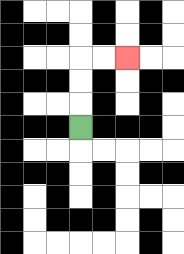{'start': '[3, 5]', 'end': '[5, 2]', 'path_directions': 'U,U,U,R,R', 'path_coordinates': '[[3, 5], [3, 4], [3, 3], [3, 2], [4, 2], [5, 2]]'}